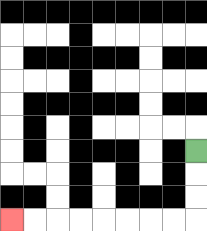{'start': '[8, 6]', 'end': '[0, 9]', 'path_directions': 'D,D,D,L,L,L,L,L,L,L,L', 'path_coordinates': '[[8, 6], [8, 7], [8, 8], [8, 9], [7, 9], [6, 9], [5, 9], [4, 9], [3, 9], [2, 9], [1, 9], [0, 9]]'}